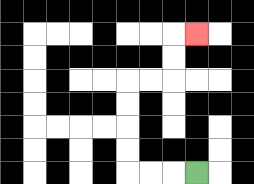{'start': '[8, 7]', 'end': '[8, 1]', 'path_directions': 'L,L,L,U,U,U,U,R,R,U,U,R', 'path_coordinates': '[[8, 7], [7, 7], [6, 7], [5, 7], [5, 6], [5, 5], [5, 4], [5, 3], [6, 3], [7, 3], [7, 2], [7, 1], [8, 1]]'}